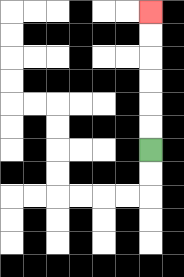{'start': '[6, 6]', 'end': '[6, 0]', 'path_directions': 'U,U,U,U,U,U', 'path_coordinates': '[[6, 6], [6, 5], [6, 4], [6, 3], [6, 2], [6, 1], [6, 0]]'}